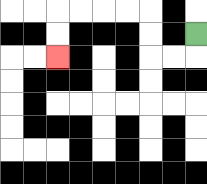{'start': '[8, 1]', 'end': '[2, 2]', 'path_directions': 'D,L,L,U,U,L,L,L,L,D,D', 'path_coordinates': '[[8, 1], [8, 2], [7, 2], [6, 2], [6, 1], [6, 0], [5, 0], [4, 0], [3, 0], [2, 0], [2, 1], [2, 2]]'}